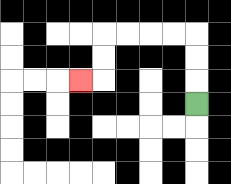{'start': '[8, 4]', 'end': '[3, 3]', 'path_directions': 'U,U,U,L,L,L,L,D,D,L', 'path_coordinates': '[[8, 4], [8, 3], [8, 2], [8, 1], [7, 1], [6, 1], [5, 1], [4, 1], [4, 2], [4, 3], [3, 3]]'}